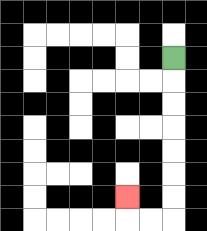{'start': '[7, 2]', 'end': '[5, 8]', 'path_directions': 'D,D,D,D,D,D,D,L,L,U', 'path_coordinates': '[[7, 2], [7, 3], [7, 4], [7, 5], [7, 6], [7, 7], [7, 8], [7, 9], [6, 9], [5, 9], [5, 8]]'}